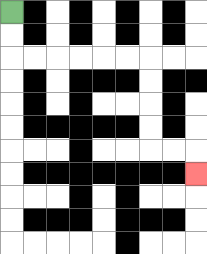{'start': '[0, 0]', 'end': '[8, 7]', 'path_directions': 'D,D,R,R,R,R,R,R,D,D,D,D,R,R,D', 'path_coordinates': '[[0, 0], [0, 1], [0, 2], [1, 2], [2, 2], [3, 2], [4, 2], [5, 2], [6, 2], [6, 3], [6, 4], [6, 5], [6, 6], [7, 6], [8, 6], [8, 7]]'}